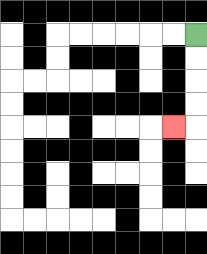{'start': '[8, 1]', 'end': '[7, 5]', 'path_directions': 'D,D,D,D,L', 'path_coordinates': '[[8, 1], [8, 2], [8, 3], [8, 4], [8, 5], [7, 5]]'}